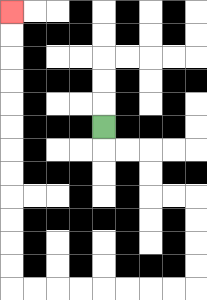{'start': '[4, 5]', 'end': '[0, 0]', 'path_directions': 'D,R,R,D,D,R,R,D,D,D,D,L,L,L,L,L,L,L,L,U,U,U,U,U,U,U,U,U,U,U,U', 'path_coordinates': '[[4, 5], [4, 6], [5, 6], [6, 6], [6, 7], [6, 8], [7, 8], [8, 8], [8, 9], [8, 10], [8, 11], [8, 12], [7, 12], [6, 12], [5, 12], [4, 12], [3, 12], [2, 12], [1, 12], [0, 12], [0, 11], [0, 10], [0, 9], [0, 8], [0, 7], [0, 6], [0, 5], [0, 4], [0, 3], [0, 2], [0, 1], [0, 0]]'}